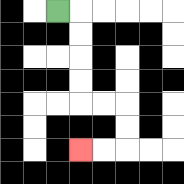{'start': '[2, 0]', 'end': '[3, 6]', 'path_directions': 'R,D,D,D,D,R,R,D,D,L,L', 'path_coordinates': '[[2, 0], [3, 0], [3, 1], [3, 2], [3, 3], [3, 4], [4, 4], [5, 4], [5, 5], [5, 6], [4, 6], [3, 6]]'}